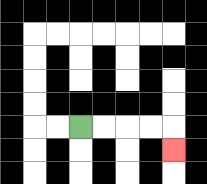{'start': '[3, 5]', 'end': '[7, 6]', 'path_directions': 'R,R,R,R,D', 'path_coordinates': '[[3, 5], [4, 5], [5, 5], [6, 5], [7, 5], [7, 6]]'}